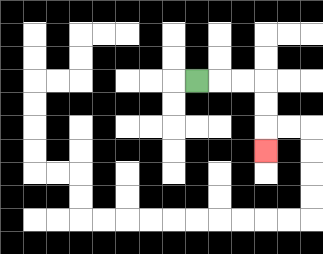{'start': '[8, 3]', 'end': '[11, 6]', 'path_directions': 'R,R,R,D,D,D', 'path_coordinates': '[[8, 3], [9, 3], [10, 3], [11, 3], [11, 4], [11, 5], [11, 6]]'}